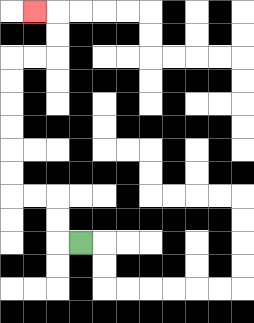{'start': '[3, 10]', 'end': '[1, 0]', 'path_directions': 'L,U,U,L,L,U,U,U,U,U,U,R,R,U,U,L', 'path_coordinates': '[[3, 10], [2, 10], [2, 9], [2, 8], [1, 8], [0, 8], [0, 7], [0, 6], [0, 5], [0, 4], [0, 3], [0, 2], [1, 2], [2, 2], [2, 1], [2, 0], [1, 0]]'}